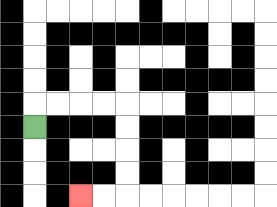{'start': '[1, 5]', 'end': '[3, 8]', 'path_directions': 'U,R,R,R,R,D,D,D,D,L,L', 'path_coordinates': '[[1, 5], [1, 4], [2, 4], [3, 4], [4, 4], [5, 4], [5, 5], [5, 6], [5, 7], [5, 8], [4, 8], [3, 8]]'}